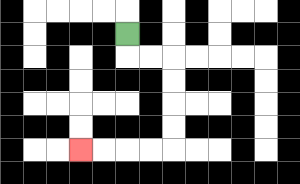{'start': '[5, 1]', 'end': '[3, 6]', 'path_directions': 'D,R,R,D,D,D,D,L,L,L,L', 'path_coordinates': '[[5, 1], [5, 2], [6, 2], [7, 2], [7, 3], [7, 4], [7, 5], [7, 6], [6, 6], [5, 6], [4, 6], [3, 6]]'}